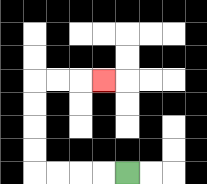{'start': '[5, 7]', 'end': '[4, 3]', 'path_directions': 'L,L,L,L,U,U,U,U,R,R,R', 'path_coordinates': '[[5, 7], [4, 7], [3, 7], [2, 7], [1, 7], [1, 6], [1, 5], [1, 4], [1, 3], [2, 3], [3, 3], [4, 3]]'}